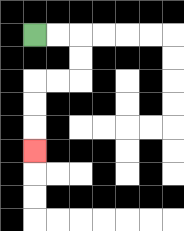{'start': '[1, 1]', 'end': '[1, 6]', 'path_directions': 'R,R,D,D,L,L,D,D,D', 'path_coordinates': '[[1, 1], [2, 1], [3, 1], [3, 2], [3, 3], [2, 3], [1, 3], [1, 4], [1, 5], [1, 6]]'}